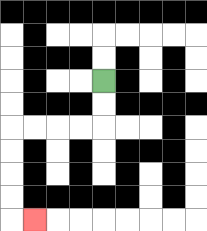{'start': '[4, 3]', 'end': '[1, 9]', 'path_directions': 'D,D,L,L,L,L,D,D,D,D,R', 'path_coordinates': '[[4, 3], [4, 4], [4, 5], [3, 5], [2, 5], [1, 5], [0, 5], [0, 6], [0, 7], [0, 8], [0, 9], [1, 9]]'}